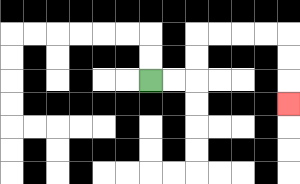{'start': '[6, 3]', 'end': '[12, 4]', 'path_directions': 'R,R,U,U,R,R,R,R,D,D,D', 'path_coordinates': '[[6, 3], [7, 3], [8, 3], [8, 2], [8, 1], [9, 1], [10, 1], [11, 1], [12, 1], [12, 2], [12, 3], [12, 4]]'}